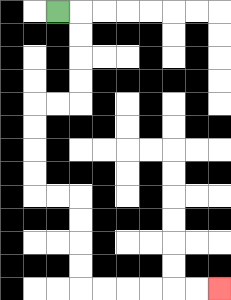{'start': '[2, 0]', 'end': '[9, 12]', 'path_directions': 'R,D,D,D,D,L,L,D,D,D,D,R,R,D,D,D,D,R,R,R,R,R,R', 'path_coordinates': '[[2, 0], [3, 0], [3, 1], [3, 2], [3, 3], [3, 4], [2, 4], [1, 4], [1, 5], [1, 6], [1, 7], [1, 8], [2, 8], [3, 8], [3, 9], [3, 10], [3, 11], [3, 12], [4, 12], [5, 12], [6, 12], [7, 12], [8, 12], [9, 12]]'}